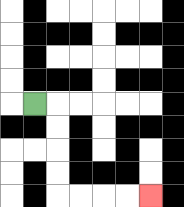{'start': '[1, 4]', 'end': '[6, 8]', 'path_directions': 'R,D,D,D,D,R,R,R,R', 'path_coordinates': '[[1, 4], [2, 4], [2, 5], [2, 6], [2, 7], [2, 8], [3, 8], [4, 8], [5, 8], [6, 8]]'}